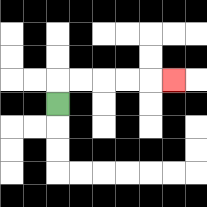{'start': '[2, 4]', 'end': '[7, 3]', 'path_directions': 'U,R,R,R,R,R', 'path_coordinates': '[[2, 4], [2, 3], [3, 3], [4, 3], [5, 3], [6, 3], [7, 3]]'}